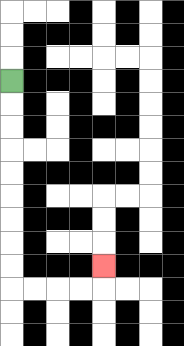{'start': '[0, 3]', 'end': '[4, 11]', 'path_directions': 'D,D,D,D,D,D,D,D,D,R,R,R,R,U', 'path_coordinates': '[[0, 3], [0, 4], [0, 5], [0, 6], [0, 7], [0, 8], [0, 9], [0, 10], [0, 11], [0, 12], [1, 12], [2, 12], [3, 12], [4, 12], [4, 11]]'}